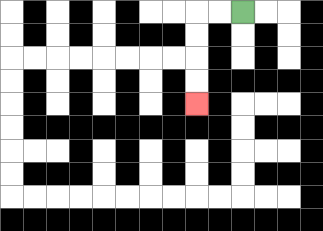{'start': '[10, 0]', 'end': '[8, 4]', 'path_directions': 'L,L,D,D,D,D', 'path_coordinates': '[[10, 0], [9, 0], [8, 0], [8, 1], [8, 2], [8, 3], [8, 4]]'}